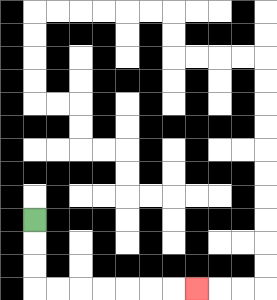{'start': '[1, 9]', 'end': '[8, 12]', 'path_directions': 'D,D,D,R,R,R,R,R,R,R', 'path_coordinates': '[[1, 9], [1, 10], [1, 11], [1, 12], [2, 12], [3, 12], [4, 12], [5, 12], [6, 12], [7, 12], [8, 12]]'}